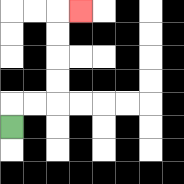{'start': '[0, 5]', 'end': '[3, 0]', 'path_directions': 'U,R,R,U,U,U,U,R', 'path_coordinates': '[[0, 5], [0, 4], [1, 4], [2, 4], [2, 3], [2, 2], [2, 1], [2, 0], [3, 0]]'}